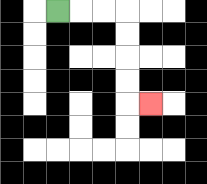{'start': '[2, 0]', 'end': '[6, 4]', 'path_directions': 'R,R,R,D,D,D,D,R', 'path_coordinates': '[[2, 0], [3, 0], [4, 0], [5, 0], [5, 1], [5, 2], [5, 3], [5, 4], [6, 4]]'}